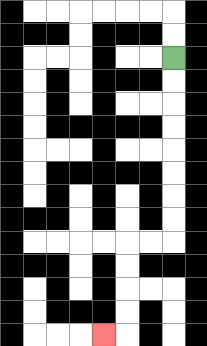{'start': '[7, 2]', 'end': '[4, 14]', 'path_directions': 'D,D,D,D,D,D,D,D,L,L,D,D,D,D,L', 'path_coordinates': '[[7, 2], [7, 3], [7, 4], [7, 5], [7, 6], [7, 7], [7, 8], [7, 9], [7, 10], [6, 10], [5, 10], [5, 11], [5, 12], [5, 13], [5, 14], [4, 14]]'}